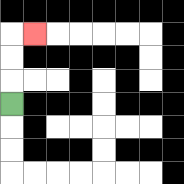{'start': '[0, 4]', 'end': '[1, 1]', 'path_directions': 'U,U,U,R', 'path_coordinates': '[[0, 4], [0, 3], [0, 2], [0, 1], [1, 1]]'}